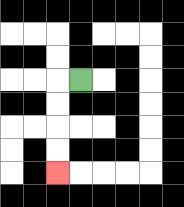{'start': '[3, 3]', 'end': '[2, 7]', 'path_directions': 'L,D,D,D,D', 'path_coordinates': '[[3, 3], [2, 3], [2, 4], [2, 5], [2, 6], [2, 7]]'}